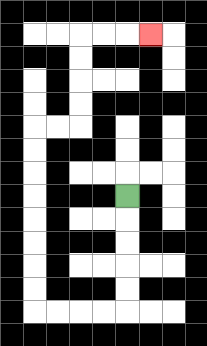{'start': '[5, 8]', 'end': '[6, 1]', 'path_directions': 'D,D,D,D,D,L,L,L,L,U,U,U,U,U,U,U,U,R,R,U,U,U,U,R,R,R', 'path_coordinates': '[[5, 8], [5, 9], [5, 10], [5, 11], [5, 12], [5, 13], [4, 13], [3, 13], [2, 13], [1, 13], [1, 12], [1, 11], [1, 10], [1, 9], [1, 8], [1, 7], [1, 6], [1, 5], [2, 5], [3, 5], [3, 4], [3, 3], [3, 2], [3, 1], [4, 1], [5, 1], [6, 1]]'}